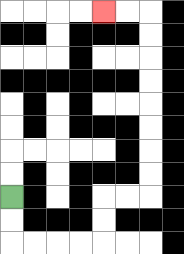{'start': '[0, 8]', 'end': '[4, 0]', 'path_directions': 'D,D,R,R,R,R,U,U,R,R,U,U,U,U,U,U,U,U,L,L', 'path_coordinates': '[[0, 8], [0, 9], [0, 10], [1, 10], [2, 10], [3, 10], [4, 10], [4, 9], [4, 8], [5, 8], [6, 8], [6, 7], [6, 6], [6, 5], [6, 4], [6, 3], [6, 2], [6, 1], [6, 0], [5, 0], [4, 0]]'}